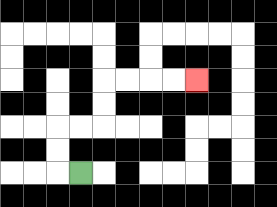{'start': '[3, 7]', 'end': '[8, 3]', 'path_directions': 'L,U,U,R,R,U,U,R,R,R,R', 'path_coordinates': '[[3, 7], [2, 7], [2, 6], [2, 5], [3, 5], [4, 5], [4, 4], [4, 3], [5, 3], [6, 3], [7, 3], [8, 3]]'}